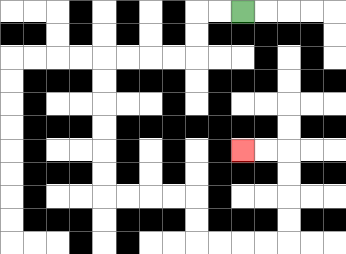{'start': '[10, 0]', 'end': '[10, 6]', 'path_directions': 'L,L,D,D,L,L,L,L,D,D,D,D,D,D,R,R,R,R,D,D,R,R,R,R,U,U,U,U,L,L', 'path_coordinates': '[[10, 0], [9, 0], [8, 0], [8, 1], [8, 2], [7, 2], [6, 2], [5, 2], [4, 2], [4, 3], [4, 4], [4, 5], [4, 6], [4, 7], [4, 8], [5, 8], [6, 8], [7, 8], [8, 8], [8, 9], [8, 10], [9, 10], [10, 10], [11, 10], [12, 10], [12, 9], [12, 8], [12, 7], [12, 6], [11, 6], [10, 6]]'}